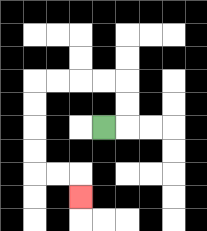{'start': '[4, 5]', 'end': '[3, 8]', 'path_directions': 'R,U,U,L,L,L,L,D,D,D,D,R,R,D', 'path_coordinates': '[[4, 5], [5, 5], [5, 4], [5, 3], [4, 3], [3, 3], [2, 3], [1, 3], [1, 4], [1, 5], [1, 6], [1, 7], [2, 7], [3, 7], [3, 8]]'}